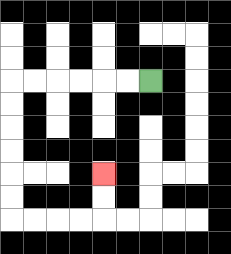{'start': '[6, 3]', 'end': '[4, 7]', 'path_directions': 'L,L,L,L,L,L,D,D,D,D,D,D,R,R,R,R,U,U', 'path_coordinates': '[[6, 3], [5, 3], [4, 3], [3, 3], [2, 3], [1, 3], [0, 3], [0, 4], [0, 5], [0, 6], [0, 7], [0, 8], [0, 9], [1, 9], [2, 9], [3, 9], [4, 9], [4, 8], [4, 7]]'}